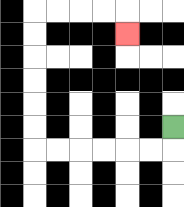{'start': '[7, 5]', 'end': '[5, 1]', 'path_directions': 'D,L,L,L,L,L,L,U,U,U,U,U,U,R,R,R,R,D', 'path_coordinates': '[[7, 5], [7, 6], [6, 6], [5, 6], [4, 6], [3, 6], [2, 6], [1, 6], [1, 5], [1, 4], [1, 3], [1, 2], [1, 1], [1, 0], [2, 0], [3, 0], [4, 0], [5, 0], [5, 1]]'}